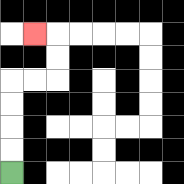{'start': '[0, 7]', 'end': '[1, 1]', 'path_directions': 'U,U,U,U,R,R,U,U,L', 'path_coordinates': '[[0, 7], [0, 6], [0, 5], [0, 4], [0, 3], [1, 3], [2, 3], [2, 2], [2, 1], [1, 1]]'}